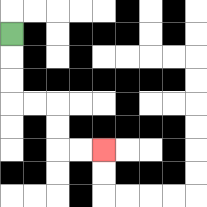{'start': '[0, 1]', 'end': '[4, 6]', 'path_directions': 'D,D,D,R,R,D,D,R,R', 'path_coordinates': '[[0, 1], [0, 2], [0, 3], [0, 4], [1, 4], [2, 4], [2, 5], [2, 6], [3, 6], [4, 6]]'}